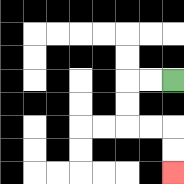{'start': '[7, 3]', 'end': '[7, 7]', 'path_directions': 'L,L,D,D,R,R,D,D', 'path_coordinates': '[[7, 3], [6, 3], [5, 3], [5, 4], [5, 5], [6, 5], [7, 5], [7, 6], [7, 7]]'}